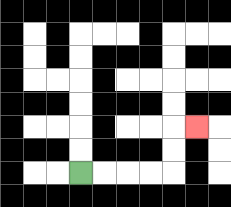{'start': '[3, 7]', 'end': '[8, 5]', 'path_directions': 'R,R,R,R,U,U,R', 'path_coordinates': '[[3, 7], [4, 7], [5, 7], [6, 7], [7, 7], [7, 6], [7, 5], [8, 5]]'}